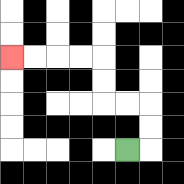{'start': '[5, 6]', 'end': '[0, 2]', 'path_directions': 'R,U,U,L,L,U,U,L,L,L,L', 'path_coordinates': '[[5, 6], [6, 6], [6, 5], [6, 4], [5, 4], [4, 4], [4, 3], [4, 2], [3, 2], [2, 2], [1, 2], [0, 2]]'}